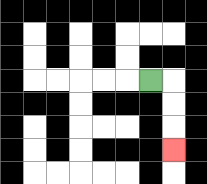{'start': '[6, 3]', 'end': '[7, 6]', 'path_directions': 'R,D,D,D', 'path_coordinates': '[[6, 3], [7, 3], [7, 4], [7, 5], [7, 6]]'}